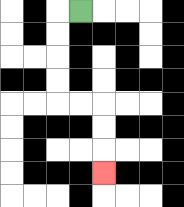{'start': '[3, 0]', 'end': '[4, 7]', 'path_directions': 'L,D,D,D,D,R,R,D,D,D', 'path_coordinates': '[[3, 0], [2, 0], [2, 1], [2, 2], [2, 3], [2, 4], [3, 4], [4, 4], [4, 5], [4, 6], [4, 7]]'}